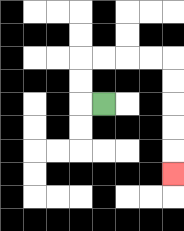{'start': '[4, 4]', 'end': '[7, 7]', 'path_directions': 'L,U,U,R,R,R,R,D,D,D,D,D', 'path_coordinates': '[[4, 4], [3, 4], [3, 3], [3, 2], [4, 2], [5, 2], [6, 2], [7, 2], [7, 3], [7, 4], [7, 5], [7, 6], [7, 7]]'}